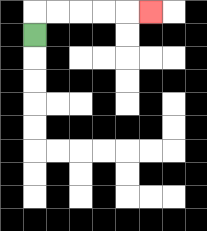{'start': '[1, 1]', 'end': '[6, 0]', 'path_directions': 'U,R,R,R,R,R', 'path_coordinates': '[[1, 1], [1, 0], [2, 0], [3, 0], [4, 0], [5, 0], [6, 0]]'}